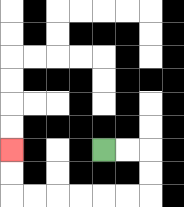{'start': '[4, 6]', 'end': '[0, 6]', 'path_directions': 'R,R,D,D,L,L,L,L,L,L,U,U', 'path_coordinates': '[[4, 6], [5, 6], [6, 6], [6, 7], [6, 8], [5, 8], [4, 8], [3, 8], [2, 8], [1, 8], [0, 8], [0, 7], [0, 6]]'}